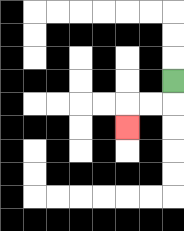{'start': '[7, 3]', 'end': '[5, 5]', 'path_directions': 'D,L,L,D', 'path_coordinates': '[[7, 3], [7, 4], [6, 4], [5, 4], [5, 5]]'}